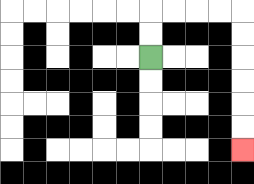{'start': '[6, 2]', 'end': '[10, 6]', 'path_directions': 'U,U,R,R,R,R,D,D,D,D,D,D', 'path_coordinates': '[[6, 2], [6, 1], [6, 0], [7, 0], [8, 0], [9, 0], [10, 0], [10, 1], [10, 2], [10, 3], [10, 4], [10, 5], [10, 6]]'}